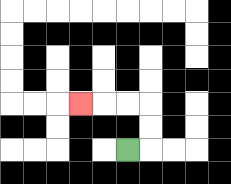{'start': '[5, 6]', 'end': '[3, 4]', 'path_directions': 'R,U,U,L,L,L', 'path_coordinates': '[[5, 6], [6, 6], [6, 5], [6, 4], [5, 4], [4, 4], [3, 4]]'}